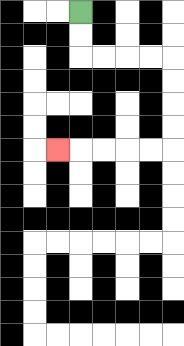{'start': '[3, 0]', 'end': '[2, 6]', 'path_directions': 'D,D,R,R,R,R,D,D,D,D,L,L,L,L,L', 'path_coordinates': '[[3, 0], [3, 1], [3, 2], [4, 2], [5, 2], [6, 2], [7, 2], [7, 3], [7, 4], [7, 5], [7, 6], [6, 6], [5, 6], [4, 6], [3, 6], [2, 6]]'}